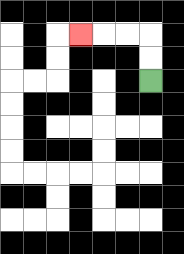{'start': '[6, 3]', 'end': '[3, 1]', 'path_directions': 'U,U,L,L,L', 'path_coordinates': '[[6, 3], [6, 2], [6, 1], [5, 1], [4, 1], [3, 1]]'}